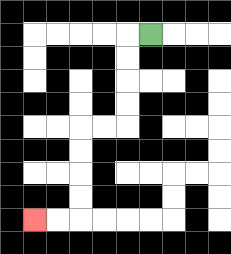{'start': '[6, 1]', 'end': '[1, 9]', 'path_directions': 'L,D,D,D,D,L,L,D,D,D,D,L,L', 'path_coordinates': '[[6, 1], [5, 1], [5, 2], [5, 3], [5, 4], [5, 5], [4, 5], [3, 5], [3, 6], [3, 7], [3, 8], [3, 9], [2, 9], [1, 9]]'}